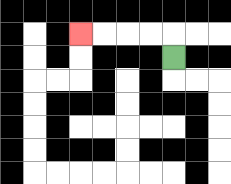{'start': '[7, 2]', 'end': '[3, 1]', 'path_directions': 'U,L,L,L,L', 'path_coordinates': '[[7, 2], [7, 1], [6, 1], [5, 1], [4, 1], [3, 1]]'}